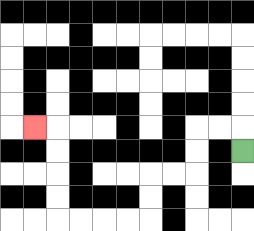{'start': '[10, 6]', 'end': '[1, 5]', 'path_directions': 'U,L,L,D,D,L,L,D,D,L,L,L,L,U,U,U,U,L', 'path_coordinates': '[[10, 6], [10, 5], [9, 5], [8, 5], [8, 6], [8, 7], [7, 7], [6, 7], [6, 8], [6, 9], [5, 9], [4, 9], [3, 9], [2, 9], [2, 8], [2, 7], [2, 6], [2, 5], [1, 5]]'}